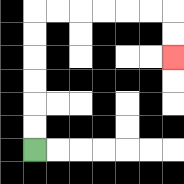{'start': '[1, 6]', 'end': '[7, 2]', 'path_directions': 'U,U,U,U,U,U,R,R,R,R,R,R,D,D', 'path_coordinates': '[[1, 6], [1, 5], [1, 4], [1, 3], [1, 2], [1, 1], [1, 0], [2, 0], [3, 0], [4, 0], [5, 0], [6, 0], [7, 0], [7, 1], [7, 2]]'}